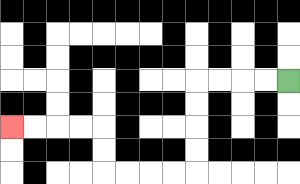{'start': '[12, 3]', 'end': '[0, 5]', 'path_directions': 'L,L,L,L,D,D,D,D,L,L,L,L,U,U,L,L,L,L', 'path_coordinates': '[[12, 3], [11, 3], [10, 3], [9, 3], [8, 3], [8, 4], [8, 5], [8, 6], [8, 7], [7, 7], [6, 7], [5, 7], [4, 7], [4, 6], [4, 5], [3, 5], [2, 5], [1, 5], [0, 5]]'}